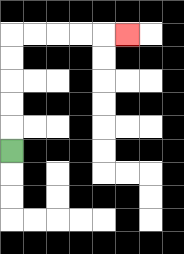{'start': '[0, 6]', 'end': '[5, 1]', 'path_directions': 'U,U,U,U,U,R,R,R,R,R', 'path_coordinates': '[[0, 6], [0, 5], [0, 4], [0, 3], [0, 2], [0, 1], [1, 1], [2, 1], [3, 1], [4, 1], [5, 1]]'}